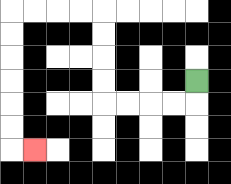{'start': '[8, 3]', 'end': '[1, 6]', 'path_directions': 'D,L,L,L,L,U,U,U,U,L,L,L,L,D,D,D,D,D,D,R', 'path_coordinates': '[[8, 3], [8, 4], [7, 4], [6, 4], [5, 4], [4, 4], [4, 3], [4, 2], [4, 1], [4, 0], [3, 0], [2, 0], [1, 0], [0, 0], [0, 1], [0, 2], [0, 3], [0, 4], [0, 5], [0, 6], [1, 6]]'}